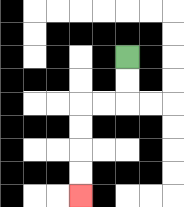{'start': '[5, 2]', 'end': '[3, 8]', 'path_directions': 'D,D,L,L,D,D,D,D', 'path_coordinates': '[[5, 2], [5, 3], [5, 4], [4, 4], [3, 4], [3, 5], [3, 6], [3, 7], [3, 8]]'}